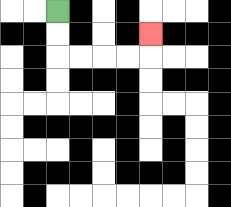{'start': '[2, 0]', 'end': '[6, 1]', 'path_directions': 'D,D,R,R,R,R,U', 'path_coordinates': '[[2, 0], [2, 1], [2, 2], [3, 2], [4, 2], [5, 2], [6, 2], [6, 1]]'}